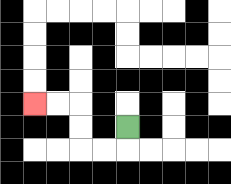{'start': '[5, 5]', 'end': '[1, 4]', 'path_directions': 'D,L,L,U,U,L,L', 'path_coordinates': '[[5, 5], [5, 6], [4, 6], [3, 6], [3, 5], [3, 4], [2, 4], [1, 4]]'}